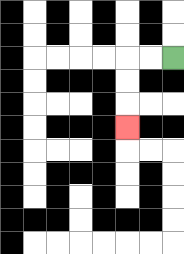{'start': '[7, 2]', 'end': '[5, 5]', 'path_directions': 'L,L,D,D,D', 'path_coordinates': '[[7, 2], [6, 2], [5, 2], [5, 3], [5, 4], [5, 5]]'}